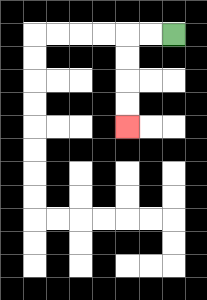{'start': '[7, 1]', 'end': '[5, 5]', 'path_directions': 'L,L,D,D,D,D', 'path_coordinates': '[[7, 1], [6, 1], [5, 1], [5, 2], [5, 3], [5, 4], [5, 5]]'}